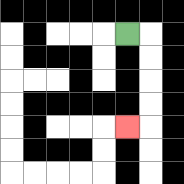{'start': '[5, 1]', 'end': '[5, 5]', 'path_directions': 'R,D,D,D,D,L', 'path_coordinates': '[[5, 1], [6, 1], [6, 2], [6, 3], [6, 4], [6, 5], [5, 5]]'}